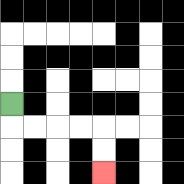{'start': '[0, 4]', 'end': '[4, 7]', 'path_directions': 'D,R,R,R,R,D,D', 'path_coordinates': '[[0, 4], [0, 5], [1, 5], [2, 5], [3, 5], [4, 5], [4, 6], [4, 7]]'}